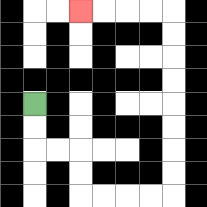{'start': '[1, 4]', 'end': '[3, 0]', 'path_directions': 'D,D,R,R,D,D,R,R,R,R,U,U,U,U,U,U,U,U,L,L,L,L', 'path_coordinates': '[[1, 4], [1, 5], [1, 6], [2, 6], [3, 6], [3, 7], [3, 8], [4, 8], [5, 8], [6, 8], [7, 8], [7, 7], [7, 6], [7, 5], [7, 4], [7, 3], [7, 2], [7, 1], [7, 0], [6, 0], [5, 0], [4, 0], [3, 0]]'}